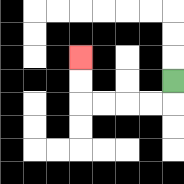{'start': '[7, 3]', 'end': '[3, 2]', 'path_directions': 'D,L,L,L,L,U,U', 'path_coordinates': '[[7, 3], [7, 4], [6, 4], [5, 4], [4, 4], [3, 4], [3, 3], [3, 2]]'}